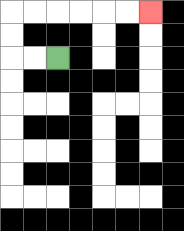{'start': '[2, 2]', 'end': '[6, 0]', 'path_directions': 'L,L,U,U,R,R,R,R,R,R', 'path_coordinates': '[[2, 2], [1, 2], [0, 2], [0, 1], [0, 0], [1, 0], [2, 0], [3, 0], [4, 0], [5, 0], [6, 0]]'}